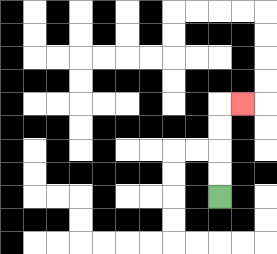{'start': '[9, 8]', 'end': '[10, 4]', 'path_directions': 'U,U,U,U,R', 'path_coordinates': '[[9, 8], [9, 7], [9, 6], [9, 5], [9, 4], [10, 4]]'}